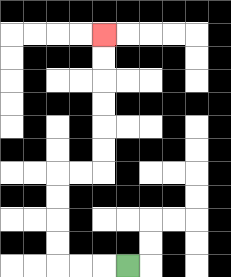{'start': '[5, 11]', 'end': '[4, 1]', 'path_directions': 'L,L,L,U,U,U,U,R,R,U,U,U,U,U,U', 'path_coordinates': '[[5, 11], [4, 11], [3, 11], [2, 11], [2, 10], [2, 9], [2, 8], [2, 7], [3, 7], [4, 7], [4, 6], [4, 5], [4, 4], [4, 3], [4, 2], [4, 1]]'}